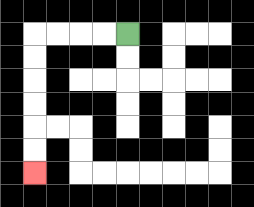{'start': '[5, 1]', 'end': '[1, 7]', 'path_directions': 'L,L,L,L,D,D,D,D,D,D', 'path_coordinates': '[[5, 1], [4, 1], [3, 1], [2, 1], [1, 1], [1, 2], [1, 3], [1, 4], [1, 5], [1, 6], [1, 7]]'}